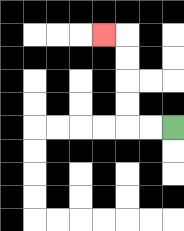{'start': '[7, 5]', 'end': '[4, 1]', 'path_directions': 'L,L,U,U,U,U,L', 'path_coordinates': '[[7, 5], [6, 5], [5, 5], [5, 4], [5, 3], [5, 2], [5, 1], [4, 1]]'}